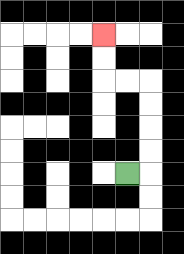{'start': '[5, 7]', 'end': '[4, 1]', 'path_directions': 'R,U,U,U,U,L,L,U,U', 'path_coordinates': '[[5, 7], [6, 7], [6, 6], [6, 5], [6, 4], [6, 3], [5, 3], [4, 3], [4, 2], [4, 1]]'}